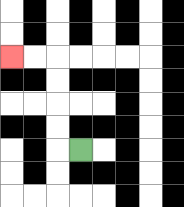{'start': '[3, 6]', 'end': '[0, 2]', 'path_directions': 'L,U,U,U,U,L,L', 'path_coordinates': '[[3, 6], [2, 6], [2, 5], [2, 4], [2, 3], [2, 2], [1, 2], [0, 2]]'}